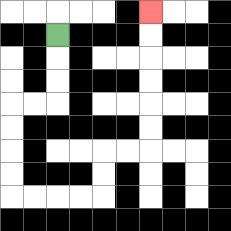{'start': '[2, 1]', 'end': '[6, 0]', 'path_directions': 'D,D,D,L,L,D,D,D,D,R,R,R,R,U,U,R,R,U,U,U,U,U,U', 'path_coordinates': '[[2, 1], [2, 2], [2, 3], [2, 4], [1, 4], [0, 4], [0, 5], [0, 6], [0, 7], [0, 8], [1, 8], [2, 8], [3, 8], [4, 8], [4, 7], [4, 6], [5, 6], [6, 6], [6, 5], [6, 4], [6, 3], [6, 2], [6, 1], [6, 0]]'}